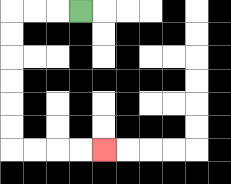{'start': '[3, 0]', 'end': '[4, 6]', 'path_directions': 'L,L,L,D,D,D,D,D,D,R,R,R,R', 'path_coordinates': '[[3, 0], [2, 0], [1, 0], [0, 0], [0, 1], [0, 2], [0, 3], [0, 4], [0, 5], [0, 6], [1, 6], [2, 6], [3, 6], [4, 6]]'}